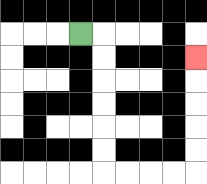{'start': '[3, 1]', 'end': '[8, 2]', 'path_directions': 'R,D,D,D,D,D,D,R,R,R,R,U,U,U,U,U', 'path_coordinates': '[[3, 1], [4, 1], [4, 2], [4, 3], [4, 4], [4, 5], [4, 6], [4, 7], [5, 7], [6, 7], [7, 7], [8, 7], [8, 6], [8, 5], [8, 4], [8, 3], [8, 2]]'}